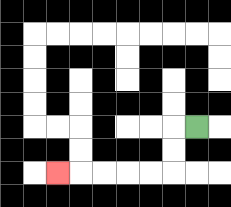{'start': '[8, 5]', 'end': '[2, 7]', 'path_directions': 'L,D,D,L,L,L,L,L', 'path_coordinates': '[[8, 5], [7, 5], [7, 6], [7, 7], [6, 7], [5, 7], [4, 7], [3, 7], [2, 7]]'}